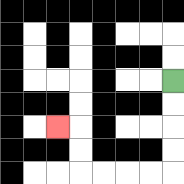{'start': '[7, 3]', 'end': '[2, 5]', 'path_directions': 'D,D,D,D,L,L,L,L,U,U,L', 'path_coordinates': '[[7, 3], [7, 4], [7, 5], [7, 6], [7, 7], [6, 7], [5, 7], [4, 7], [3, 7], [3, 6], [3, 5], [2, 5]]'}